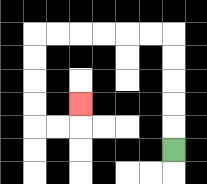{'start': '[7, 6]', 'end': '[3, 4]', 'path_directions': 'U,U,U,U,U,L,L,L,L,L,L,D,D,D,D,R,R,U', 'path_coordinates': '[[7, 6], [7, 5], [7, 4], [7, 3], [7, 2], [7, 1], [6, 1], [5, 1], [4, 1], [3, 1], [2, 1], [1, 1], [1, 2], [1, 3], [1, 4], [1, 5], [2, 5], [3, 5], [3, 4]]'}